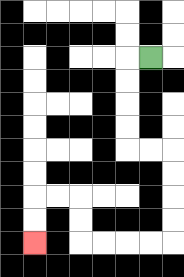{'start': '[6, 2]', 'end': '[1, 10]', 'path_directions': 'L,D,D,D,D,R,R,D,D,D,D,L,L,L,L,U,U,L,L,D,D', 'path_coordinates': '[[6, 2], [5, 2], [5, 3], [5, 4], [5, 5], [5, 6], [6, 6], [7, 6], [7, 7], [7, 8], [7, 9], [7, 10], [6, 10], [5, 10], [4, 10], [3, 10], [3, 9], [3, 8], [2, 8], [1, 8], [1, 9], [1, 10]]'}